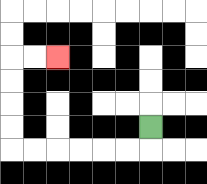{'start': '[6, 5]', 'end': '[2, 2]', 'path_directions': 'D,L,L,L,L,L,L,U,U,U,U,R,R', 'path_coordinates': '[[6, 5], [6, 6], [5, 6], [4, 6], [3, 6], [2, 6], [1, 6], [0, 6], [0, 5], [0, 4], [0, 3], [0, 2], [1, 2], [2, 2]]'}